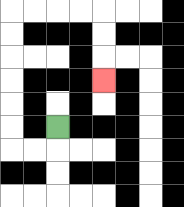{'start': '[2, 5]', 'end': '[4, 3]', 'path_directions': 'D,L,L,U,U,U,U,U,U,R,R,R,R,D,D,D', 'path_coordinates': '[[2, 5], [2, 6], [1, 6], [0, 6], [0, 5], [0, 4], [0, 3], [0, 2], [0, 1], [0, 0], [1, 0], [2, 0], [3, 0], [4, 0], [4, 1], [4, 2], [4, 3]]'}